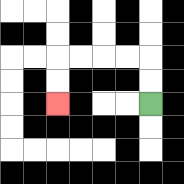{'start': '[6, 4]', 'end': '[2, 4]', 'path_directions': 'U,U,L,L,L,L,D,D', 'path_coordinates': '[[6, 4], [6, 3], [6, 2], [5, 2], [4, 2], [3, 2], [2, 2], [2, 3], [2, 4]]'}